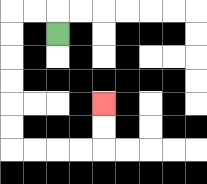{'start': '[2, 1]', 'end': '[4, 4]', 'path_directions': 'U,L,L,D,D,D,D,D,D,R,R,R,R,U,U', 'path_coordinates': '[[2, 1], [2, 0], [1, 0], [0, 0], [0, 1], [0, 2], [0, 3], [0, 4], [0, 5], [0, 6], [1, 6], [2, 6], [3, 6], [4, 6], [4, 5], [4, 4]]'}